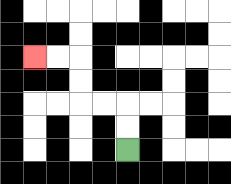{'start': '[5, 6]', 'end': '[1, 2]', 'path_directions': 'U,U,L,L,U,U,L,L', 'path_coordinates': '[[5, 6], [5, 5], [5, 4], [4, 4], [3, 4], [3, 3], [3, 2], [2, 2], [1, 2]]'}